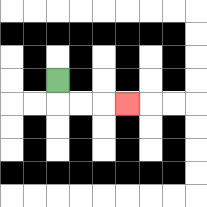{'start': '[2, 3]', 'end': '[5, 4]', 'path_directions': 'D,R,R,R', 'path_coordinates': '[[2, 3], [2, 4], [3, 4], [4, 4], [5, 4]]'}